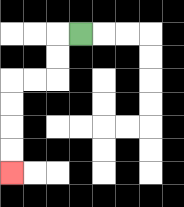{'start': '[3, 1]', 'end': '[0, 7]', 'path_directions': 'L,D,D,L,L,D,D,D,D', 'path_coordinates': '[[3, 1], [2, 1], [2, 2], [2, 3], [1, 3], [0, 3], [0, 4], [0, 5], [0, 6], [0, 7]]'}